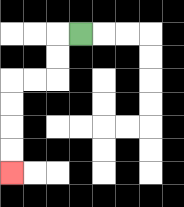{'start': '[3, 1]', 'end': '[0, 7]', 'path_directions': 'L,D,D,L,L,D,D,D,D', 'path_coordinates': '[[3, 1], [2, 1], [2, 2], [2, 3], [1, 3], [0, 3], [0, 4], [0, 5], [0, 6], [0, 7]]'}